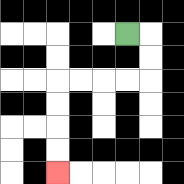{'start': '[5, 1]', 'end': '[2, 7]', 'path_directions': 'R,D,D,L,L,L,L,D,D,D,D', 'path_coordinates': '[[5, 1], [6, 1], [6, 2], [6, 3], [5, 3], [4, 3], [3, 3], [2, 3], [2, 4], [2, 5], [2, 6], [2, 7]]'}